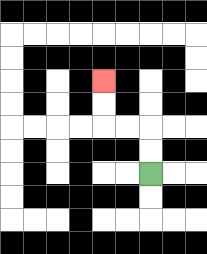{'start': '[6, 7]', 'end': '[4, 3]', 'path_directions': 'U,U,L,L,U,U', 'path_coordinates': '[[6, 7], [6, 6], [6, 5], [5, 5], [4, 5], [4, 4], [4, 3]]'}